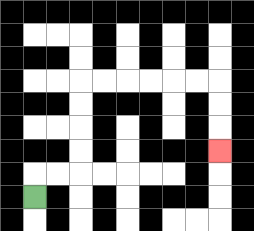{'start': '[1, 8]', 'end': '[9, 6]', 'path_directions': 'U,R,R,U,U,U,U,R,R,R,R,R,R,D,D,D', 'path_coordinates': '[[1, 8], [1, 7], [2, 7], [3, 7], [3, 6], [3, 5], [3, 4], [3, 3], [4, 3], [5, 3], [6, 3], [7, 3], [8, 3], [9, 3], [9, 4], [9, 5], [9, 6]]'}